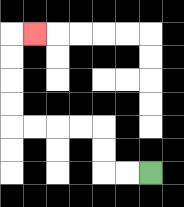{'start': '[6, 7]', 'end': '[1, 1]', 'path_directions': 'L,L,U,U,L,L,L,L,U,U,U,U,R', 'path_coordinates': '[[6, 7], [5, 7], [4, 7], [4, 6], [4, 5], [3, 5], [2, 5], [1, 5], [0, 5], [0, 4], [0, 3], [0, 2], [0, 1], [1, 1]]'}